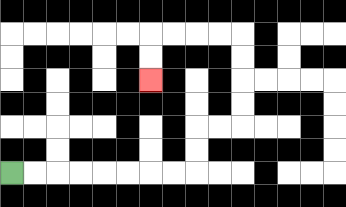{'start': '[0, 7]', 'end': '[6, 3]', 'path_directions': 'R,R,R,R,R,R,R,R,U,U,R,R,U,U,U,U,L,L,L,L,D,D', 'path_coordinates': '[[0, 7], [1, 7], [2, 7], [3, 7], [4, 7], [5, 7], [6, 7], [7, 7], [8, 7], [8, 6], [8, 5], [9, 5], [10, 5], [10, 4], [10, 3], [10, 2], [10, 1], [9, 1], [8, 1], [7, 1], [6, 1], [6, 2], [6, 3]]'}